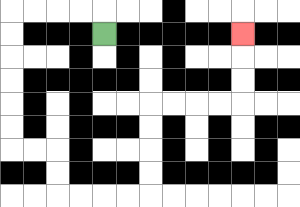{'start': '[4, 1]', 'end': '[10, 1]', 'path_directions': 'U,L,L,L,L,D,D,D,D,D,D,R,R,D,D,R,R,R,R,U,U,U,U,R,R,R,R,U,U,U', 'path_coordinates': '[[4, 1], [4, 0], [3, 0], [2, 0], [1, 0], [0, 0], [0, 1], [0, 2], [0, 3], [0, 4], [0, 5], [0, 6], [1, 6], [2, 6], [2, 7], [2, 8], [3, 8], [4, 8], [5, 8], [6, 8], [6, 7], [6, 6], [6, 5], [6, 4], [7, 4], [8, 4], [9, 4], [10, 4], [10, 3], [10, 2], [10, 1]]'}